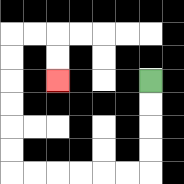{'start': '[6, 3]', 'end': '[2, 3]', 'path_directions': 'D,D,D,D,L,L,L,L,L,L,U,U,U,U,U,U,R,R,D,D', 'path_coordinates': '[[6, 3], [6, 4], [6, 5], [6, 6], [6, 7], [5, 7], [4, 7], [3, 7], [2, 7], [1, 7], [0, 7], [0, 6], [0, 5], [0, 4], [0, 3], [0, 2], [0, 1], [1, 1], [2, 1], [2, 2], [2, 3]]'}